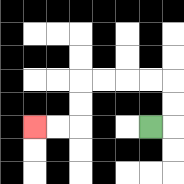{'start': '[6, 5]', 'end': '[1, 5]', 'path_directions': 'R,U,U,L,L,L,L,D,D,L,L', 'path_coordinates': '[[6, 5], [7, 5], [7, 4], [7, 3], [6, 3], [5, 3], [4, 3], [3, 3], [3, 4], [3, 5], [2, 5], [1, 5]]'}